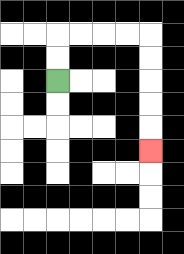{'start': '[2, 3]', 'end': '[6, 6]', 'path_directions': 'U,U,R,R,R,R,D,D,D,D,D', 'path_coordinates': '[[2, 3], [2, 2], [2, 1], [3, 1], [4, 1], [5, 1], [6, 1], [6, 2], [6, 3], [6, 4], [6, 5], [6, 6]]'}